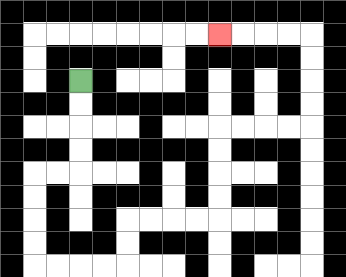{'start': '[3, 3]', 'end': '[9, 1]', 'path_directions': 'D,D,D,D,L,L,D,D,D,D,R,R,R,R,U,U,R,R,R,R,U,U,U,U,R,R,R,R,U,U,U,U,L,L,L,L', 'path_coordinates': '[[3, 3], [3, 4], [3, 5], [3, 6], [3, 7], [2, 7], [1, 7], [1, 8], [1, 9], [1, 10], [1, 11], [2, 11], [3, 11], [4, 11], [5, 11], [5, 10], [5, 9], [6, 9], [7, 9], [8, 9], [9, 9], [9, 8], [9, 7], [9, 6], [9, 5], [10, 5], [11, 5], [12, 5], [13, 5], [13, 4], [13, 3], [13, 2], [13, 1], [12, 1], [11, 1], [10, 1], [9, 1]]'}